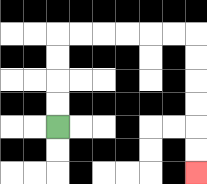{'start': '[2, 5]', 'end': '[8, 7]', 'path_directions': 'U,U,U,U,R,R,R,R,R,R,D,D,D,D,D,D', 'path_coordinates': '[[2, 5], [2, 4], [2, 3], [2, 2], [2, 1], [3, 1], [4, 1], [5, 1], [6, 1], [7, 1], [8, 1], [8, 2], [8, 3], [8, 4], [8, 5], [8, 6], [8, 7]]'}